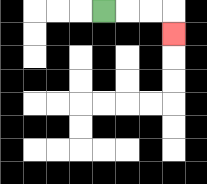{'start': '[4, 0]', 'end': '[7, 1]', 'path_directions': 'R,R,R,D', 'path_coordinates': '[[4, 0], [5, 0], [6, 0], [7, 0], [7, 1]]'}